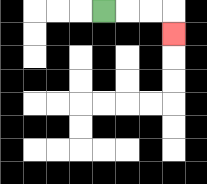{'start': '[4, 0]', 'end': '[7, 1]', 'path_directions': 'R,R,R,D', 'path_coordinates': '[[4, 0], [5, 0], [6, 0], [7, 0], [7, 1]]'}